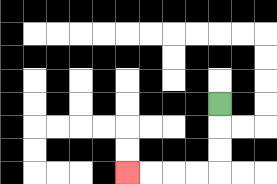{'start': '[9, 4]', 'end': '[5, 7]', 'path_directions': 'D,D,D,L,L,L,L', 'path_coordinates': '[[9, 4], [9, 5], [9, 6], [9, 7], [8, 7], [7, 7], [6, 7], [5, 7]]'}